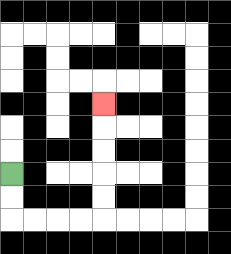{'start': '[0, 7]', 'end': '[4, 4]', 'path_directions': 'D,D,R,R,R,R,U,U,U,U,U', 'path_coordinates': '[[0, 7], [0, 8], [0, 9], [1, 9], [2, 9], [3, 9], [4, 9], [4, 8], [4, 7], [4, 6], [4, 5], [4, 4]]'}